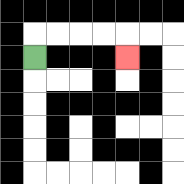{'start': '[1, 2]', 'end': '[5, 2]', 'path_directions': 'U,R,R,R,R,D', 'path_coordinates': '[[1, 2], [1, 1], [2, 1], [3, 1], [4, 1], [5, 1], [5, 2]]'}